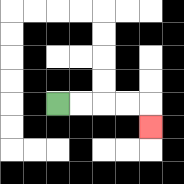{'start': '[2, 4]', 'end': '[6, 5]', 'path_directions': 'R,R,R,R,D', 'path_coordinates': '[[2, 4], [3, 4], [4, 4], [5, 4], [6, 4], [6, 5]]'}